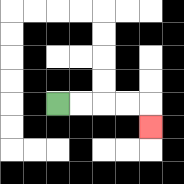{'start': '[2, 4]', 'end': '[6, 5]', 'path_directions': 'R,R,R,R,D', 'path_coordinates': '[[2, 4], [3, 4], [4, 4], [5, 4], [6, 4], [6, 5]]'}